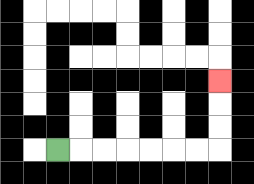{'start': '[2, 6]', 'end': '[9, 3]', 'path_directions': 'R,R,R,R,R,R,R,U,U,U', 'path_coordinates': '[[2, 6], [3, 6], [4, 6], [5, 6], [6, 6], [7, 6], [8, 6], [9, 6], [9, 5], [9, 4], [9, 3]]'}